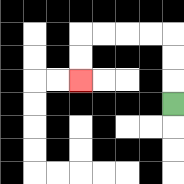{'start': '[7, 4]', 'end': '[3, 3]', 'path_directions': 'U,U,U,L,L,L,L,D,D', 'path_coordinates': '[[7, 4], [7, 3], [7, 2], [7, 1], [6, 1], [5, 1], [4, 1], [3, 1], [3, 2], [3, 3]]'}